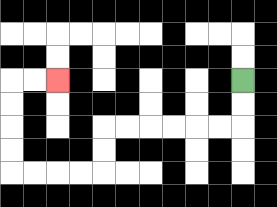{'start': '[10, 3]', 'end': '[2, 3]', 'path_directions': 'D,D,L,L,L,L,L,L,D,D,L,L,L,L,U,U,U,U,R,R', 'path_coordinates': '[[10, 3], [10, 4], [10, 5], [9, 5], [8, 5], [7, 5], [6, 5], [5, 5], [4, 5], [4, 6], [4, 7], [3, 7], [2, 7], [1, 7], [0, 7], [0, 6], [0, 5], [0, 4], [0, 3], [1, 3], [2, 3]]'}